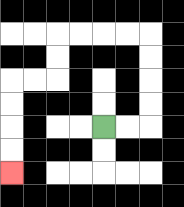{'start': '[4, 5]', 'end': '[0, 7]', 'path_directions': 'R,R,U,U,U,U,L,L,L,L,D,D,L,L,D,D,D,D', 'path_coordinates': '[[4, 5], [5, 5], [6, 5], [6, 4], [6, 3], [6, 2], [6, 1], [5, 1], [4, 1], [3, 1], [2, 1], [2, 2], [2, 3], [1, 3], [0, 3], [0, 4], [0, 5], [0, 6], [0, 7]]'}